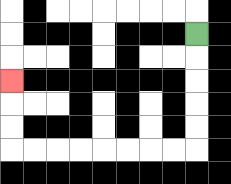{'start': '[8, 1]', 'end': '[0, 3]', 'path_directions': 'D,D,D,D,D,L,L,L,L,L,L,L,L,U,U,U', 'path_coordinates': '[[8, 1], [8, 2], [8, 3], [8, 4], [8, 5], [8, 6], [7, 6], [6, 6], [5, 6], [4, 6], [3, 6], [2, 6], [1, 6], [0, 6], [0, 5], [0, 4], [0, 3]]'}